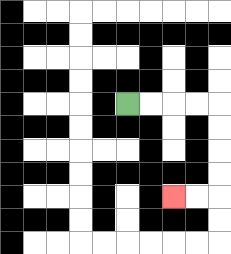{'start': '[5, 4]', 'end': '[7, 8]', 'path_directions': 'R,R,R,R,D,D,D,D,L,L', 'path_coordinates': '[[5, 4], [6, 4], [7, 4], [8, 4], [9, 4], [9, 5], [9, 6], [9, 7], [9, 8], [8, 8], [7, 8]]'}